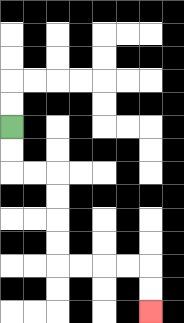{'start': '[0, 5]', 'end': '[6, 13]', 'path_directions': 'D,D,R,R,D,D,D,D,R,R,R,R,D,D', 'path_coordinates': '[[0, 5], [0, 6], [0, 7], [1, 7], [2, 7], [2, 8], [2, 9], [2, 10], [2, 11], [3, 11], [4, 11], [5, 11], [6, 11], [6, 12], [6, 13]]'}